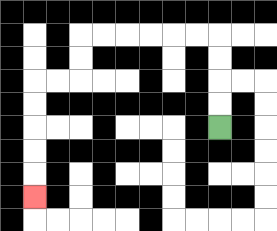{'start': '[9, 5]', 'end': '[1, 8]', 'path_directions': 'U,U,U,U,L,L,L,L,L,L,D,D,L,L,D,D,D,D,D', 'path_coordinates': '[[9, 5], [9, 4], [9, 3], [9, 2], [9, 1], [8, 1], [7, 1], [6, 1], [5, 1], [4, 1], [3, 1], [3, 2], [3, 3], [2, 3], [1, 3], [1, 4], [1, 5], [1, 6], [1, 7], [1, 8]]'}